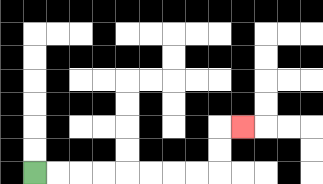{'start': '[1, 7]', 'end': '[10, 5]', 'path_directions': 'R,R,R,R,R,R,R,R,U,U,R', 'path_coordinates': '[[1, 7], [2, 7], [3, 7], [4, 7], [5, 7], [6, 7], [7, 7], [8, 7], [9, 7], [9, 6], [9, 5], [10, 5]]'}